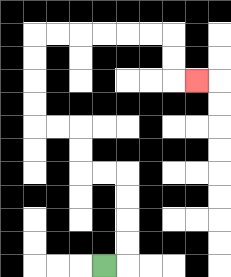{'start': '[4, 11]', 'end': '[8, 3]', 'path_directions': 'R,U,U,U,U,L,L,U,U,L,L,U,U,U,U,R,R,R,R,R,R,D,D,R', 'path_coordinates': '[[4, 11], [5, 11], [5, 10], [5, 9], [5, 8], [5, 7], [4, 7], [3, 7], [3, 6], [3, 5], [2, 5], [1, 5], [1, 4], [1, 3], [1, 2], [1, 1], [2, 1], [3, 1], [4, 1], [5, 1], [6, 1], [7, 1], [7, 2], [7, 3], [8, 3]]'}